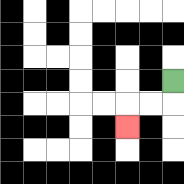{'start': '[7, 3]', 'end': '[5, 5]', 'path_directions': 'D,L,L,D', 'path_coordinates': '[[7, 3], [7, 4], [6, 4], [5, 4], [5, 5]]'}